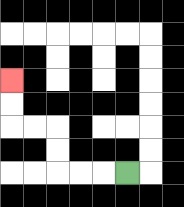{'start': '[5, 7]', 'end': '[0, 3]', 'path_directions': 'L,L,L,U,U,L,L,U,U', 'path_coordinates': '[[5, 7], [4, 7], [3, 7], [2, 7], [2, 6], [2, 5], [1, 5], [0, 5], [0, 4], [0, 3]]'}